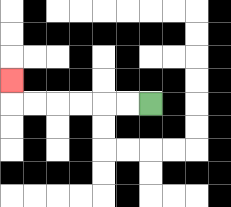{'start': '[6, 4]', 'end': '[0, 3]', 'path_directions': 'L,L,L,L,L,L,U', 'path_coordinates': '[[6, 4], [5, 4], [4, 4], [3, 4], [2, 4], [1, 4], [0, 4], [0, 3]]'}